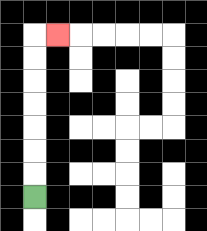{'start': '[1, 8]', 'end': '[2, 1]', 'path_directions': 'U,U,U,U,U,U,U,R', 'path_coordinates': '[[1, 8], [1, 7], [1, 6], [1, 5], [1, 4], [1, 3], [1, 2], [1, 1], [2, 1]]'}